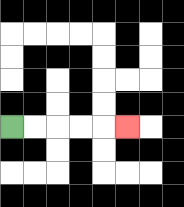{'start': '[0, 5]', 'end': '[5, 5]', 'path_directions': 'R,R,R,R,R', 'path_coordinates': '[[0, 5], [1, 5], [2, 5], [3, 5], [4, 5], [5, 5]]'}